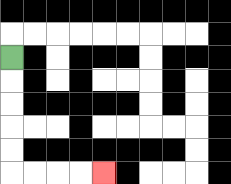{'start': '[0, 2]', 'end': '[4, 7]', 'path_directions': 'D,D,D,D,D,R,R,R,R', 'path_coordinates': '[[0, 2], [0, 3], [0, 4], [0, 5], [0, 6], [0, 7], [1, 7], [2, 7], [3, 7], [4, 7]]'}